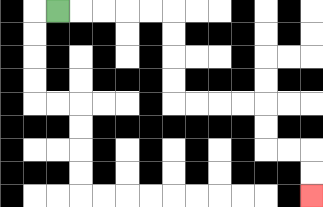{'start': '[2, 0]', 'end': '[13, 8]', 'path_directions': 'R,R,R,R,R,D,D,D,D,R,R,R,R,D,D,R,R,D,D', 'path_coordinates': '[[2, 0], [3, 0], [4, 0], [5, 0], [6, 0], [7, 0], [7, 1], [7, 2], [7, 3], [7, 4], [8, 4], [9, 4], [10, 4], [11, 4], [11, 5], [11, 6], [12, 6], [13, 6], [13, 7], [13, 8]]'}